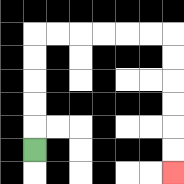{'start': '[1, 6]', 'end': '[7, 7]', 'path_directions': 'U,U,U,U,U,R,R,R,R,R,R,D,D,D,D,D,D', 'path_coordinates': '[[1, 6], [1, 5], [1, 4], [1, 3], [1, 2], [1, 1], [2, 1], [3, 1], [4, 1], [5, 1], [6, 1], [7, 1], [7, 2], [7, 3], [7, 4], [7, 5], [7, 6], [7, 7]]'}